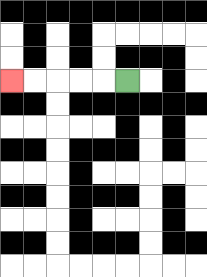{'start': '[5, 3]', 'end': '[0, 3]', 'path_directions': 'L,L,L,L,L', 'path_coordinates': '[[5, 3], [4, 3], [3, 3], [2, 3], [1, 3], [0, 3]]'}